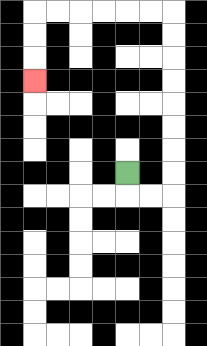{'start': '[5, 7]', 'end': '[1, 3]', 'path_directions': 'D,R,R,U,U,U,U,U,U,U,U,L,L,L,L,L,L,D,D,D', 'path_coordinates': '[[5, 7], [5, 8], [6, 8], [7, 8], [7, 7], [7, 6], [7, 5], [7, 4], [7, 3], [7, 2], [7, 1], [7, 0], [6, 0], [5, 0], [4, 0], [3, 0], [2, 0], [1, 0], [1, 1], [1, 2], [1, 3]]'}